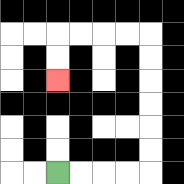{'start': '[2, 7]', 'end': '[2, 3]', 'path_directions': 'R,R,R,R,U,U,U,U,U,U,L,L,L,L,D,D', 'path_coordinates': '[[2, 7], [3, 7], [4, 7], [5, 7], [6, 7], [6, 6], [6, 5], [6, 4], [6, 3], [6, 2], [6, 1], [5, 1], [4, 1], [3, 1], [2, 1], [2, 2], [2, 3]]'}